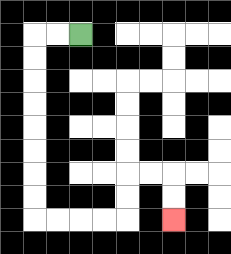{'start': '[3, 1]', 'end': '[7, 9]', 'path_directions': 'L,L,D,D,D,D,D,D,D,D,R,R,R,R,U,U,R,R,D,D', 'path_coordinates': '[[3, 1], [2, 1], [1, 1], [1, 2], [1, 3], [1, 4], [1, 5], [1, 6], [1, 7], [1, 8], [1, 9], [2, 9], [3, 9], [4, 9], [5, 9], [5, 8], [5, 7], [6, 7], [7, 7], [7, 8], [7, 9]]'}